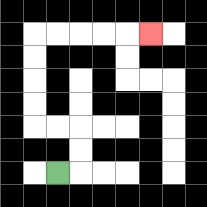{'start': '[2, 7]', 'end': '[6, 1]', 'path_directions': 'R,U,U,L,L,U,U,U,U,R,R,R,R,R', 'path_coordinates': '[[2, 7], [3, 7], [3, 6], [3, 5], [2, 5], [1, 5], [1, 4], [1, 3], [1, 2], [1, 1], [2, 1], [3, 1], [4, 1], [5, 1], [6, 1]]'}